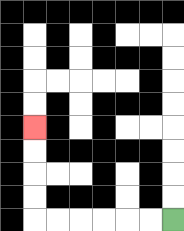{'start': '[7, 9]', 'end': '[1, 5]', 'path_directions': 'L,L,L,L,L,L,U,U,U,U', 'path_coordinates': '[[7, 9], [6, 9], [5, 9], [4, 9], [3, 9], [2, 9], [1, 9], [1, 8], [1, 7], [1, 6], [1, 5]]'}